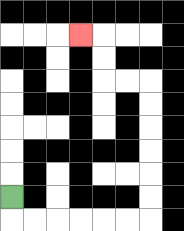{'start': '[0, 8]', 'end': '[3, 1]', 'path_directions': 'D,R,R,R,R,R,R,U,U,U,U,U,U,L,L,U,U,L', 'path_coordinates': '[[0, 8], [0, 9], [1, 9], [2, 9], [3, 9], [4, 9], [5, 9], [6, 9], [6, 8], [6, 7], [6, 6], [6, 5], [6, 4], [6, 3], [5, 3], [4, 3], [4, 2], [4, 1], [3, 1]]'}